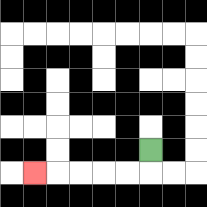{'start': '[6, 6]', 'end': '[1, 7]', 'path_directions': 'D,L,L,L,L,L', 'path_coordinates': '[[6, 6], [6, 7], [5, 7], [4, 7], [3, 7], [2, 7], [1, 7]]'}